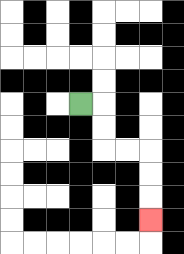{'start': '[3, 4]', 'end': '[6, 9]', 'path_directions': 'R,D,D,R,R,D,D,D', 'path_coordinates': '[[3, 4], [4, 4], [4, 5], [4, 6], [5, 6], [6, 6], [6, 7], [6, 8], [6, 9]]'}